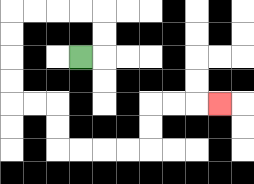{'start': '[3, 2]', 'end': '[9, 4]', 'path_directions': 'R,U,U,L,L,L,L,D,D,D,D,R,R,D,D,R,R,R,R,U,U,R,R,R', 'path_coordinates': '[[3, 2], [4, 2], [4, 1], [4, 0], [3, 0], [2, 0], [1, 0], [0, 0], [0, 1], [0, 2], [0, 3], [0, 4], [1, 4], [2, 4], [2, 5], [2, 6], [3, 6], [4, 6], [5, 6], [6, 6], [6, 5], [6, 4], [7, 4], [8, 4], [9, 4]]'}